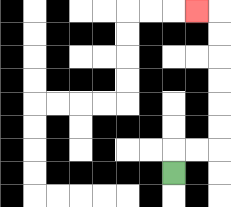{'start': '[7, 7]', 'end': '[8, 0]', 'path_directions': 'U,R,R,U,U,U,U,U,U,L', 'path_coordinates': '[[7, 7], [7, 6], [8, 6], [9, 6], [9, 5], [9, 4], [9, 3], [9, 2], [9, 1], [9, 0], [8, 0]]'}